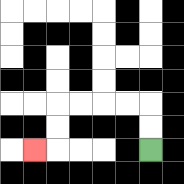{'start': '[6, 6]', 'end': '[1, 6]', 'path_directions': 'U,U,L,L,L,L,D,D,L', 'path_coordinates': '[[6, 6], [6, 5], [6, 4], [5, 4], [4, 4], [3, 4], [2, 4], [2, 5], [2, 6], [1, 6]]'}